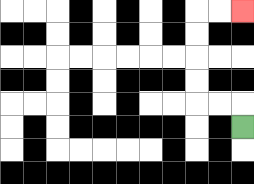{'start': '[10, 5]', 'end': '[10, 0]', 'path_directions': 'U,L,L,U,U,U,U,R,R', 'path_coordinates': '[[10, 5], [10, 4], [9, 4], [8, 4], [8, 3], [8, 2], [8, 1], [8, 0], [9, 0], [10, 0]]'}